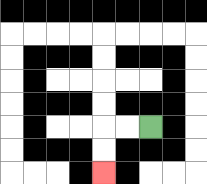{'start': '[6, 5]', 'end': '[4, 7]', 'path_directions': 'L,L,D,D', 'path_coordinates': '[[6, 5], [5, 5], [4, 5], [4, 6], [4, 7]]'}